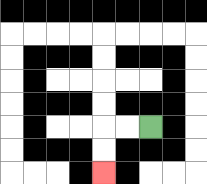{'start': '[6, 5]', 'end': '[4, 7]', 'path_directions': 'L,L,D,D', 'path_coordinates': '[[6, 5], [5, 5], [4, 5], [4, 6], [4, 7]]'}